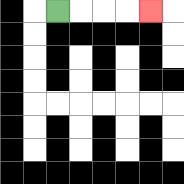{'start': '[2, 0]', 'end': '[6, 0]', 'path_directions': 'R,R,R,R', 'path_coordinates': '[[2, 0], [3, 0], [4, 0], [5, 0], [6, 0]]'}